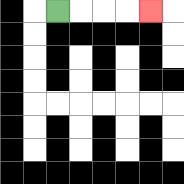{'start': '[2, 0]', 'end': '[6, 0]', 'path_directions': 'R,R,R,R', 'path_coordinates': '[[2, 0], [3, 0], [4, 0], [5, 0], [6, 0]]'}